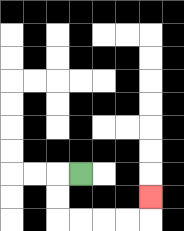{'start': '[3, 7]', 'end': '[6, 8]', 'path_directions': 'L,D,D,R,R,R,R,U', 'path_coordinates': '[[3, 7], [2, 7], [2, 8], [2, 9], [3, 9], [4, 9], [5, 9], [6, 9], [6, 8]]'}